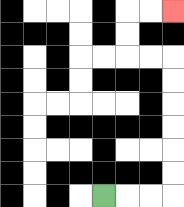{'start': '[4, 8]', 'end': '[7, 0]', 'path_directions': 'R,R,R,U,U,U,U,U,U,L,L,U,U,R,R', 'path_coordinates': '[[4, 8], [5, 8], [6, 8], [7, 8], [7, 7], [7, 6], [7, 5], [7, 4], [7, 3], [7, 2], [6, 2], [5, 2], [5, 1], [5, 0], [6, 0], [7, 0]]'}